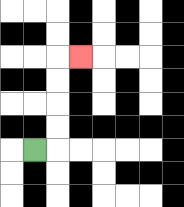{'start': '[1, 6]', 'end': '[3, 2]', 'path_directions': 'R,U,U,U,U,R', 'path_coordinates': '[[1, 6], [2, 6], [2, 5], [2, 4], [2, 3], [2, 2], [3, 2]]'}